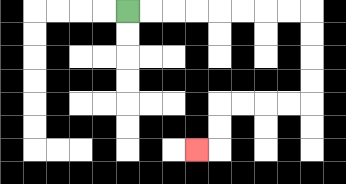{'start': '[5, 0]', 'end': '[8, 6]', 'path_directions': 'R,R,R,R,R,R,R,R,D,D,D,D,L,L,L,L,D,D,L', 'path_coordinates': '[[5, 0], [6, 0], [7, 0], [8, 0], [9, 0], [10, 0], [11, 0], [12, 0], [13, 0], [13, 1], [13, 2], [13, 3], [13, 4], [12, 4], [11, 4], [10, 4], [9, 4], [9, 5], [9, 6], [8, 6]]'}